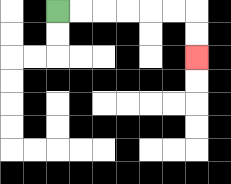{'start': '[2, 0]', 'end': '[8, 2]', 'path_directions': 'R,R,R,R,R,R,D,D', 'path_coordinates': '[[2, 0], [3, 0], [4, 0], [5, 0], [6, 0], [7, 0], [8, 0], [8, 1], [8, 2]]'}